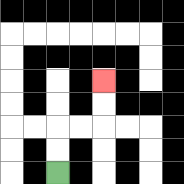{'start': '[2, 7]', 'end': '[4, 3]', 'path_directions': 'U,U,R,R,U,U', 'path_coordinates': '[[2, 7], [2, 6], [2, 5], [3, 5], [4, 5], [4, 4], [4, 3]]'}